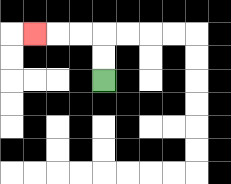{'start': '[4, 3]', 'end': '[1, 1]', 'path_directions': 'U,U,L,L,L', 'path_coordinates': '[[4, 3], [4, 2], [4, 1], [3, 1], [2, 1], [1, 1]]'}